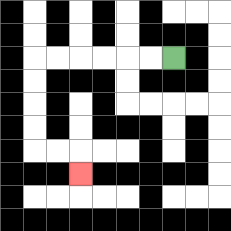{'start': '[7, 2]', 'end': '[3, 7]', 'path_directions': 'L,L,L,L,L,L,D,D,D,D,R,R,D', 'path_coordinates': '[[7, 2], [6, 2], [5, 2], [4, 2], [3, 2], [2, 2], [1, 2], [1, 3], [1, 4], [1, 5], [1, 6], [2, 6], [3, 6], [3, 7]]'}